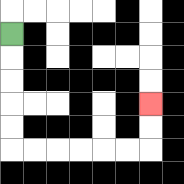{'start': '[0, 1]', 'end': '[6, 4]', 'path_directions': 'D,D,D,D,D,R,R,R,R,R,R,U,U', 'path_coordinates': '[[0, 1], [0, 2], [0, 3], [0, 4], [0, 5], [0, 6], [1, 6], [2, 6], [3, 6], [4, 6], [5, 6], [6, 6], [6, 5], [6, 4]]'}